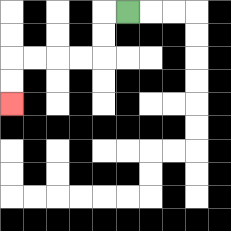{'start': '[5, 0]', 'end': '[0, 4]', 'path_directions': 'L,D,D,L,L,L,L,D,D', 'path_coordinates': '[[5, 0], [4, 0], [4, 1], [4, 2], [3, 2], [2, 2], [1, 2], [0, 2], [0, 3], [0, 4]]'}